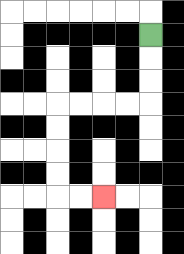{'start': '[6, 1]', 'end': '[4, 8]', 'path_directions': 'D,D,D,L,L,L,L,D,D,D,D,R,R', 'path_coordinates': '[[6, 1], [6, 2], [6, 3], [6, 4], [5, 4], [4, 4], [3, 4], [2, 4], [2, 5], [2, 6], [2, 7], [2, 8], [3, 8], [4, 8]]'}